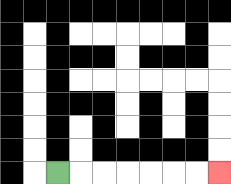{'start': '[2, 7]', 'end': '[9, 7]', 'path_directions': 'R,R,R,R,R,R,R', 'path_coordinates': '[[2, 7], [3, 7], [4, 7], [5, 7], [6, 7], [7, 7], [8, 7], [9, 7]]'}